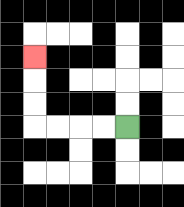{'start': '[5, 5]', 'end': '[1, 2]', 'path_directions': 'L,L,L,L,U,U,U', 'path_coordinates': '[[5, 5], [4, 5], [3, 5], [2, 5], [1, 5], [1, 4], [1, 3], [1, 2]]'}